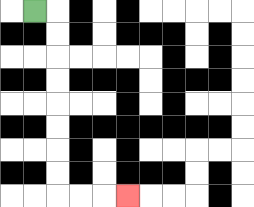{'start': '[1, 0]', 'end': '[5, 8]', 'path_directions': 'R,D,D,D,D,D,D,D,D,R,R,R', 'path_coordinates': '[[1, 0], [2, 0], [2, 1], [2, 2], [2, 3], [2, 4], [2, 5], [2, 6], [2, 7], [2, 8], [3, 8], [4, 8], [5, 8]]'}